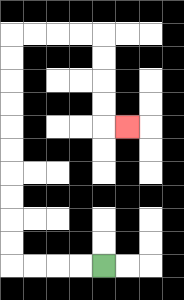{'start': '[4, 11]', 'end': '[5, 5]', 'path_directions': 'L,L,L,L,U,U,U,U,U,U,U,U,U,U,R,R,R,R,D,D,D,D,R', 'path_coordinates': '[[4, 11], [3, 11], [2, 11], [1, 11], [0, 11], [0, 10], [0, 9], [0, 8], [0, 7], [0, 6], [0, 5], [0, 4], [0, 3], [0, 2], [0, 1], [1, 1], [2, 1], [3, 1], [4, 1], [4, 2], [4, 3], [4, 4], [4, 5], [5, 5]]'}